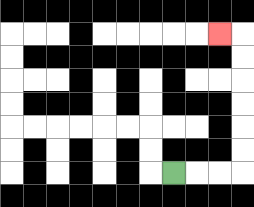{'start': '[7, 7]', 'end': '[9, 1]', 'path_directions': 'R,R,R,U,U,U,U,U,U,L', 'path_coordinates': '[[7, 7], [8, 7], [9, 7], [10, 7], [10, 6], [10, 5], [10, 4], [10, 3], [10, 2], [10, 1], [9, 1]]'}